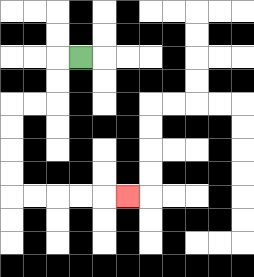{'start': '[3, 2]', 'end': '[5, 8]', 'path_directions': 'L,D,D,L,L,D,D,D,D,R,R,R,R,R', 'path_coordinates': '[[3, 2], [2, 2], [2, 3], [2, 4], [1, 4], [0, 4], [0, 5], [0, 6], [0, 7], [0, 8], [1, 8], [2, 8], [3, 8], [4, 8], [5, 8]]'}